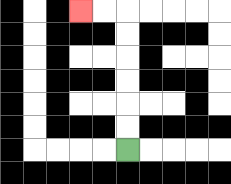{'start': '[5, 6]', 'end': '[3, 0]', 'path_directions': 'U,U,U,U,U,U,L,L', 'path_coordinates': '[[5, 6], [5, 5], [5, 4], [5, 3], [5, 2], [5, 1], [5, 0], [4, 0], [3, 0]]'}